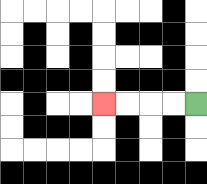{'start': '[8, 4]', 'end': '[4, 4]', 'path_directions': 'L,L,L,L', 'path_coordinates': '[[8, 4], [7, 4], [6, 4], [5, 4], [4, 4]]'}